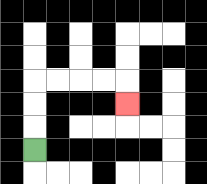{'start': '[1, 6]', 'end': '[5, 4]', 'path_directions': 'U,U,U,R,R,R,R,D', 'path_coordinates': '[[1, 6], [1, 5], [1, 4], [1, 3], [2, 3], [3, 3], [4, 3], [5, 3], [5, 4]]'}